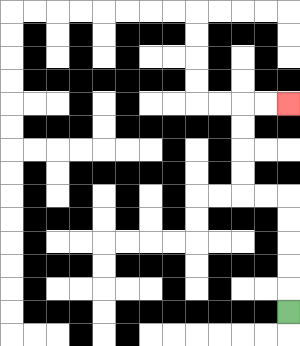{'start': '[12, 13]', 'end': '[12, 4]', 'path_directions': 'U,U,U,U,U,L,L,U,U,U,U,R,R', 'path_coordinates': '[[12, 13], [12, 12], [12, 11], [12, 10], [12, 9], [12, 8], [11, 8], [10, 8], [10, 7], [10, 6], [10, 5], [10, 4], [11, 4], [12, 4]]'}